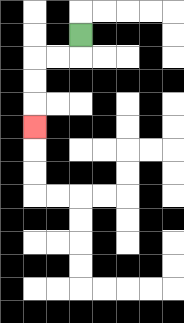{'start': '[3, 1]', 'end': '[1, 5]', 'path_directions': 'D,L,L,D,D,D', 'path_coordinates': '[[3, 1], [3, 2], [2, 2], [1, 2], [1, 3], [1, 4], [1, 5]]'}